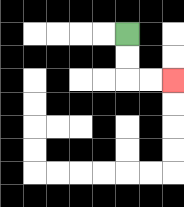{'start': '[5, 1]', 'end': '[7, 3]', 'path_directions': 'D,D,R,R', 'path_coordinates': '[[5, 1], [5, 2], [5, 3], [6, 3], [7, 3]]'}